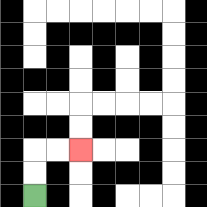{'start': '[1, 8]', 'end': '[3, 6]', 'path_directions': 'U,U,R,R', 'path_coordinates': '[[1, 8], [1, 7], [1, 6], [2, 6], [3, 6]]'}